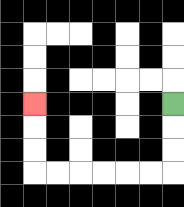{'start': '[7, 4]', 'end': '[1, 4]', 'path_directions': 'D,D,D,L,L,L,L,L,L,U,U,U', 'path_coordinates': '[[7, 4], [7, 5], [7, 6], [7, 7], [6, 7], [5, 7], [4, 7], [3, 7], [2, 7], [1, 7], [1, 6], [1, 5], [1, 4]]'}